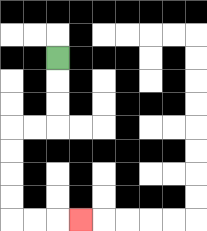{'start': '[2, 2]', 'end': '[3, 9]', 'path_directions': 'D,D,D,L,L,D,D,D,D,R,R,R', 'path_coordinates': '[[2, 2], [2, 3], [2, 4], [2, 5], [1, 5], [0, 5], [0, 6], [0, 7], [0, 8], [0, 9], [1, 9], [2, 9], [3, 9]]'}